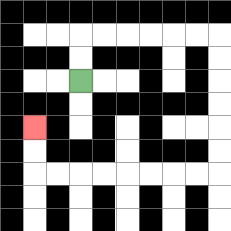{'start': '[3, 3]', 'end': '[1, 5]', 'path_directions': 'U,U,R,R,R,R,R,R,D,D,D,D,D,D,L,L,L,L,L,L,L,L,U,U', 'path_coordinates': '[[3, 3], [3, 2], [3, 1], [4, 1], [5, 1], [6, 1], [7, 1], [8, 1], [9, 1], [9, 2], [9, 3], [9, 4], [9, 5], [9, 6], [9, 7], [8, 7], [7, 7], [6, 7], [5, 7], [4, 7], [3, 7], [2, 7], [1, 7], [1, 6], [1, 5]]'}